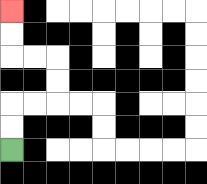{'start': '[0, 6]', 'end': '[0, 0]', 'path_directions': 'U,U,R,R,U,U,L,L,U,U', 'path_coordinates': '[[0, 6], [0, 5], [0, 4], [1, 4], [2, 4], [2, 3], [2, 2], [1, 2], [0, 2], [0, 1], [0, 0]]'}